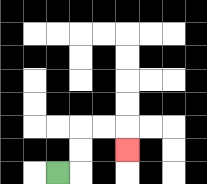{'start': '[2, 7]', 'end': '[5, 6]', 'path_directions': 'R,U,U,R,R,D', 'path_coordinates': '[[2, 7], [3, 7], [3, 6], [3, 5], [4, 5], [5, 5], [5, 6]]'}